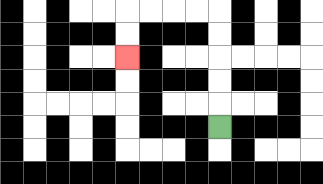{'start': '[9, 5]', 'end': '[5, 2]', 'path_directions': 'U,U,U,U,U,L,L,L,L,D,D', 'path_coordinates': '[[9, 5], [9, 4], [9, 3], [9, 2], [9, 1], [9, 0], [8, 0], [7, 0], [6, 0], [5, 0], [5, 1], [5, 2]]'}